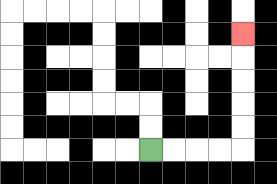{'start': '[6, 6]', 'end': '[10, 1]', 'path_directions': 'R,R,R,R,U,U,U,U,U', 'path_coordinates': '[[6, 6], [7, 6], [8, 6], [9, 6], [10, 6], [10, 5], [10, 4], [10, 3], [10, 2], [10, 1]]'}